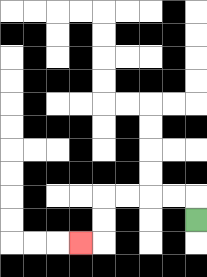{'start': '[8, 9]', 'end': '[3, 10]', 'path_directions': 'U,L,L,L,L,D,D,L', 'path_coordinates': '[[8, 9], [8, 8], [7, 8], [6, 8], [5, 8], [4, 8], [4, 9], [4, 10], [3, 10]]'}